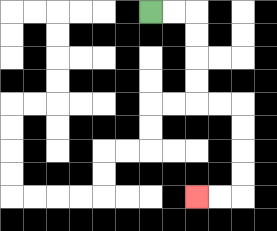{'start': '[6, 0]', 'end': '[8, 8]', 'path_directions': 'R,R,D,D,D,D,R,R,D,D,D,D,L,L', 'path_coordinates': '[[6, 0], [7, 0], [8, 0], [8, 1], [8, 2], [8, 3], [8, 4], [9, 4], [10, 4], [10, 5], [10, 6], [10, 7], [10, 8], [9, 8], [8, 8]]'}